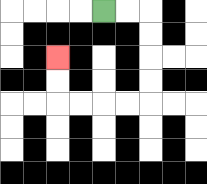{'start': '[4, 0]', 'end': '[2, 2]', 'path_directions': 'R,R,D,D,D,D,L,L,L,L,U,U', 'path_coordinates': '[[4, 0], [5, 0], [6, 0], [6, 1], [6, 2], [6, 3], [6, 4], [5, 4], [4, 4], [3, 4], [2, 4], [2, 3], [2, 2]]'}